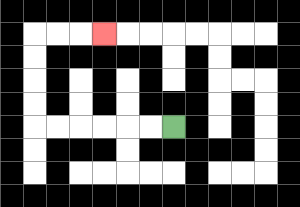{'start': '[7, 5]', 'end': '[4, 1]', 'path_directions': 'L,L,L,L,L,L,U,U,U,U,R,R,R', 'path_coordinates': '[[7, 5], [6, 5], [5, 5], [4, 5], [3, 5], [2, 5], [1, 5], [1, 4], [1, 3], [1, 2], [1, 1], [2, 1], [3, 1], [4, 1]]'}